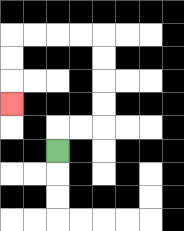{'start': '[2, 6]', 'end': '[0, 4]', 'path_directions': 'U,R,R,U,U,U,U,L,L,L,L,D,D,D', 'path_coordinates': '[[2, 6], [2, 5], [3, 5], [4, 5], [4, 4], [4, 3], [4, 2], [4, 1], [3, 1], [2, 1], [1, 1], [0, 1], [0, 2], [0, 3], [0, 4]]'}